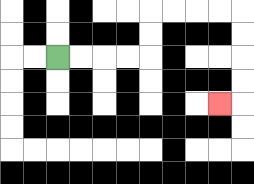{'start': '[2, 2]', 'end': '[9, 4]', 'path_directions': 'R,R,R,R,U,U,R,R,R,R,D,D,D,D,L', 'path_coordinates': '[[2, 2], [3, 2], [4, 2], [5, 2], [6, 2], [6, 1], [6, 0], [7, 0], [8, 0], [9, 0], [10, 0], [10, 1], [10, 2], [10, 3], [10, 4], [9, 4]]'}